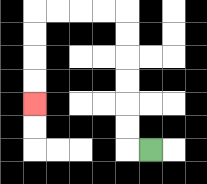{'start': '[6, 6]', 'end': '[1, 4]', 'path_directions': 'L,U,U,U,U,U,U,L,L,L,L,D,D,D,D', 'path_coordinates': '[[6, 6], [5, 6], [5, 5], [5, 4], [5, 3], [5, 2], [5, 1], [5, 0], [4, 0], [3, 0], [2, 0], [1, 0], [1, 1], [1, 2], [1, 3], [1, 4]]'}